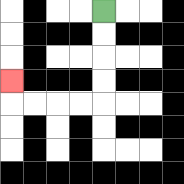{'start': '[4, 0]', 'end': '[0, 3]', 'path_directions': 'D,D,D,D,L,L,L,L,U', 'path_coordinates': '[[4, 0], [4, 1], [4, 2], [4, 3], [4, 4], [3, 4], [2, 4], [1, 4], [0, 4], [0, 3]]'}